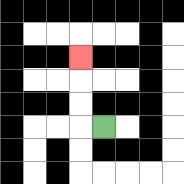{'start': '[4, 5]', 'end': '[3, 2]', 'path_directions': 'L,U,U,U', 'path_coordinates': '[[4, 5], [3, 5], [3, 4], [3, 3], [3, 2]]'}